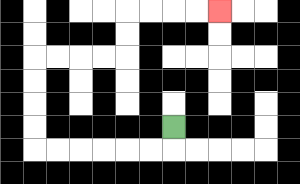{'start': '[7, 5]', 'end': '[9, 0]', 'path_directions': 'D,L,L,L,L,L,L,U,U,U,U,R,R,R,R,U,U,R,R,R,R', 'path_coordinates': '[[7, 5], [7, 6], [6, 6], [5, 6], [4, 6], [3, 6], [2, 6], [1, 6], [1, 5], [1, 4], [1, 3], [1, 2], [2, 2], [3, 2], [4, 2], [5, 2], [5, 1], [5, 0], [6, 0], [7, 0], [8, 0], [9, 0]]'}